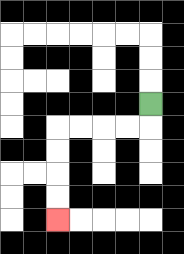{'start': '[6, 4]', 'end': '[2, 9]', 'path_directions': 'D,L,L,L,L,D,D,D,D', 'path_coordinates': '[[6, 4], [6, 5], [5, 5], [4, 5], [3, 5], [2, 5], [2, 6], [2, 7], [2, 8], [2, 9]]'}